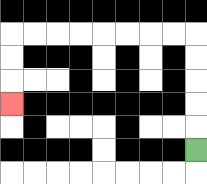{'start': '[8, 6]', 'end': '[0, 4]', 'path_directions': 'U,U,U,U,U,L,L,L,L,L,L,L,L,D,D,D', 'path_coordinates': '[[8, 6], [8, 5], [8, 4], [8, 3], [8, 2], [8, 1], [7, 1], [6, 1], [5, 1], [4, 1], [3, 1], [2, 1], [1, 1], [0, 1], [0, 2], [0, 3], [0, 4]]'}